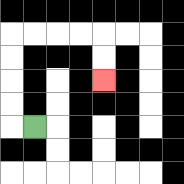{'start': '[1, 5]', 'end': '[4, 3]', 'path_directions': 'L,U,U,U,U,R,R,R,R,D,D', 'path_coordinates': '[[1, 5], [0, 5], [0, 4], [0, 3], [0, 2], [0, 1], [1, 1], [2, 1], [3, 1], [4, 1], [4, 2], [4, 3]]'}